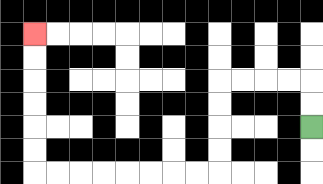{'start': '[13, 5]', 'end': '[1, 1]', 'path_directions': 'U,U,L,L,L,L,D,D,D,D,L,L,L,L,L,L,L,L,U,U,U,U,U,U', 'path_coordinates': '[[13, 5], [13, 4], [13, 3], [12, 3], [11, 3], [10, 3], [9, 3], [9, 4], [9, 5], [9, 6], [9, 7], [8, 7], [7, 7], [6, 7], [5, 7], [4, 7], [3, 7], [2, 7], [1, 7], [1, 6], [1, 5], [1, 4], [1, 3], [1, 2], [1, 1]]'}